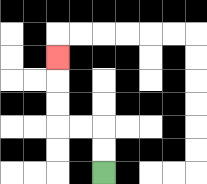{'start': '[4, 7]', 'end': '[2, 2]', 'path_directions': 'U,U,L,L,U,U,U', 'path_coordinates': '[[4, 7], [4, 6], [4, 5], [3, 5], [2, 5], [2, 4], [2, 3], [2, 2]]'}